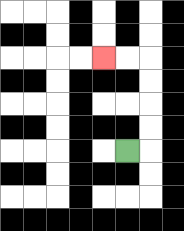{'start': '[5, 6]', 'end': '[4, 2]', 'path_directions': 'R,U,U,U,U,L,L', 'path_coordinates': '[[5, 6], [6, 6], [6, 5], [6, 4], [6, 3], [6, 2], [5, 2], [4, 2]]'}